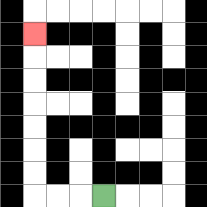{'start': '[4, 8]', 'end': '[1, 1]', 'path_directions': 'L,L,L,U,U,U,U,U,U,U', 'path_coordinates': '[[4, 8], [3, 8], [2, 8], [1, 8], [1, 7], [1, 6], [1, 5], [1, 4], [1, 3], [1, 2], [1, 1]]'}